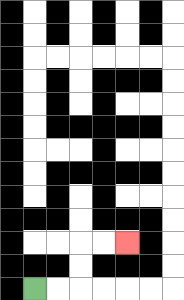{'start': '[1, 12]', 'end': '[5, 10]', 'path_directions': 'R,R,U,U,R,R', 'path_coordinates': '[[1, 12], [2, 12], [3, 12], [3, 11], [3, 10], [4, 10], [5, 10]]'}